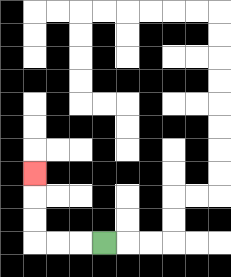{'start': '[4, 10]', 'end': '[1, 7]', 'path_directions': 'L,L,L,U,U,U', 'path_coordinates': '[[4, 10], [3, 10], [2, 10], [1, 10], [1, 9], [1, 8], [1, 7]]'}